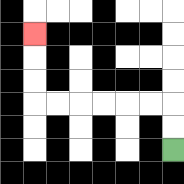{'start': '[7, 6]', 'end': '[1, 1]', 'path_directions': 'U,U,L,L,L,L,L,L,U,U,U', 'path_coordinates': '[[7, 6], [7, 5], [7, 4], [6, 4], [5, 4], [4, 4], [3, 4], [2, 4], [1, 4], [1, 3], [1, 2], [1, 1]]'}